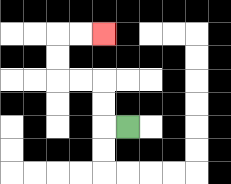{'start': '[5, 5]', 'end': '[4, 1]', 'path_directions': 'L,U,U,L,L,U,U,R,R', 'path_coordinates': '[[5, 5], [4, 5], [4, 4], [4, 3], [3, 3], [2, 3], [2, 2], [2, 1], [3, 1], [4, 1]]'}